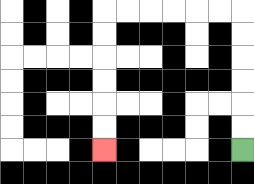{'start': '[10, 6]', 'end': '[4, 6]', 'path_directions': 'U,U,U,U,U,U,L,L,L,L,L,L,D,D,D,D,D,D', 'path_coordinates': '[[10, 6], [10, 5], [10, 4], [10, 3], [10, 2], [10, 1], [10, 0], [9, 0], [8, 0], [7, 0], [6, 0], [5, 0], [4, 0], [4, 1], [4, 2], [4, 3], [4, 4], [4, 5], [4, 6]]'}